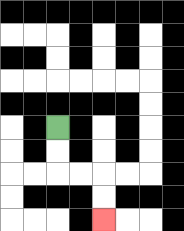{'start': '[2, 5]', 'end': '[4, 9]', 'path_directions': 'D,D,R,R,D,D', 'path_coordinates': '[[2, 5], [2, 6], [2, 7], [3, 7], [4, 7], [4, 8], [4, 9]]'}